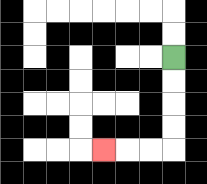{'start': '[7, 2]', 'end': '[4, 6]', 'path_directions': 'D,D,D,D,L,L,L', 'path_coordinates': '[[7, 2], [7, 3], [7, 4], [7, 5], [7, 6], [6, 6], [5, 6], [4, 6]]'}